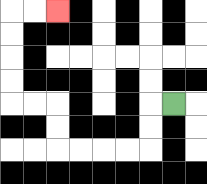{'start': '[7, 4]', 'end': '[2, 0]', 'path_directions': 'L,D,D,L,L,L,L,U,U,L,L,U,U,U,U,R,R', 'path_coordinates': '[[7, 4], [6, 4], [6, 5], [6, 6], [5, 6], [4, 6], [3, 6], [2, 6], [2, 5], [2, 4], [1, 4], [0, 4], [0, 3], [0, 2], [0, 1], [0, 0], [1, 0], [2, 0]]'}